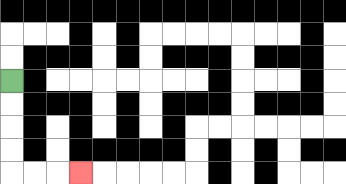{'start': '[0, 3]', 'end': '[3, 7]', 'path_directions': 'D,D,D,D,R,R,R', 'path_coordinates': '[[0, 3], [0, 4], [0, 5], [0, 6], [0, 7], [1, 7], [2, 7], [3, 7]]'}